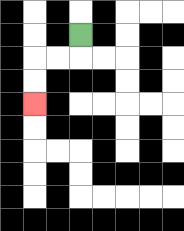{'start': '[3, 1]', 'end': '[1, 4]', 'path_directions': 'D,L,L,D,D', 'path_coordinates': '[[3, 1], [3, 2], [2, 2], [1, 2], [1, 3], [1, 4]]'}